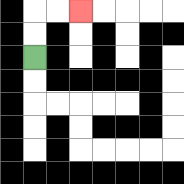{'start': '[1, 2]', 'end': '[3, 0]', 'path_directions': 'U,U,R,R', 'path_coordinates': '[[1, 2], [1, 1], [1, 0], [2, 0], [3, 0]]'}